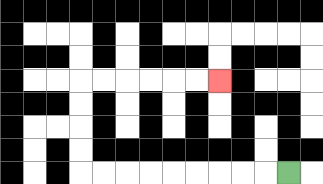{'start': '[12, 7]', 'end': '[9, 3]', 'path_directions': 'L,L,L,L,L,L,L,L,L,U,U,U,U,R,R,R,R,R,R', 'path_coordinates': '[[12, 7], [11, 7], [10, 7], [9, 7], [8, 7], [7, 7], [6, 7], [5, 7], [4, 7], [3, 7], [3, 6], [3, 5], [3, 4], [3, 3], [4, 3], [5, 3], [6, 3], [7, 3], [8, 3], [9, 3]]'}